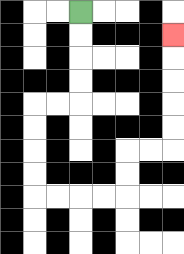{'start': '[3, 0]', 'end': '[7, 1]', 'path_directions': 'D,D,D,D,L,L,D,D,D,D,R,R,R,R,U,U,R,R,U,U,U,U,U', 'path_coordinates': '[[3, 0], [3, 1], [3, 2], [3, 3], [3, 4], [2, 4], [1, 4], [1, 5], [1, 6], [1, 7], [1, 8], [2, 8], [3, 8], [4, 8], [5, 8], [5, 7], [5, 6], [6, 6], [7, 6], [7, 5], [7, 4], [7, 3], [7, 2], [7, 1]]'}